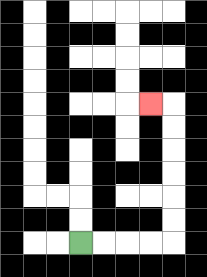{'start': '[3, 10]', 'end': '[6, 4]', 'path_directions': 'R,R,R,R,U,U,U,U,U,U,L', 'path_coordinates': '[[3, 10], [4, 10], [5, 10], [6, 10], [7, 10], [7, 9], [7, 8], [7, 7], [7, 6], [7, 5], [7, 4], [6, 4]]'}